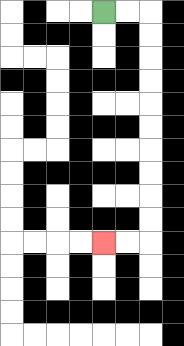{'start': '[4, 0]', 'end': '[4, 10]', 'path_directions': 'R,R,D,D,D,D,D,D,D,D,D,D,L,L', 'path_coordinates': '[[4, 0], [5, 0], [6, 0], [6, 1], [6, 2], [6, 3], [6, 4], [6, 5], [6, 6], [6, 7], [6, 8], [6, 9], [6, 10], [5, 10], [4, 10]]'}